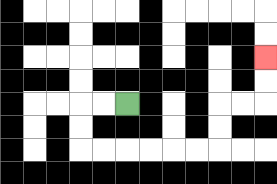{'start': '[5, 4]', 'end': '[11, 2]', 'path_directions': 'L,L,D,D,R,R,R,R,R,R,U,U,R,R,U,U', 'path_coordinates': '[[5, 4], [4, 4], [3, 4], [3, 5], [3, 6], [4, 6], [5, 6], [6, 6], [7, 6], [8, 6], [9, 6], [9, 5], [9, 4], [10, 4], [11, 4], [11, 3], [11, 2]]'}